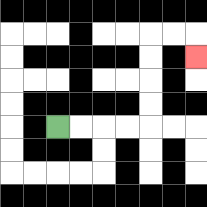{'start': '[2, 5]', 'end': '[8, 2]', 'path_directions': 'R,R,R,R,U,U,U,U,R,R,D', 'path_coordinates': '[[2, 5], [3, 5], [4, 5], [5, 5], [6, 5], [6, 4], [6, 3], [6, 2], [6, 1], [7, 1], [8, 1], [8, 2]]'}